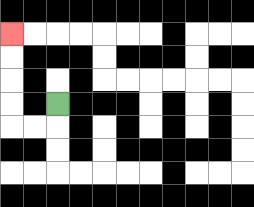{'start': '[2, 4]', 'end': '[0, 1]', 'path_directions': 'D,L,L,U,U,U,U', 'path_coordinates': '[[2, 4], [2, 5], [1, 5], [0, 5], [0, 4], [0, 3], [0, 2], [0, 1]]'}